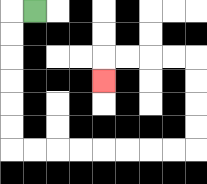{'start': '[1, 0]', 'end': '[4, 3]', 'path_directions': 'L,D,D,D,D,D,D,R,R,R,R,R,R,R,R,U,U,U,U,L,L,L,L,D', 'path_coordinates': '[[1, 0], [0, 0], [0, 1], [0, 2], [0, 3], [0, 4], [0, 5], [0, 6], [1, 6], [2, 6], [3, 6], [4, 6], [5, 6], [6, 6], [7, 6], [8, 6], [8, 5], [8, 4], [8, 3], [8, 2], [7, 2], [6, 2], [5, 2], [4, 2], [4, 3]]'}